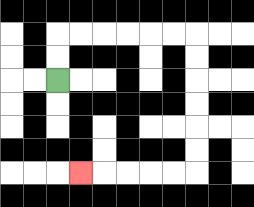{'start': '[2, 3]', 'end': '[3, 7]', 'path_directions': 'U,U,R,R,R,R,R,R,D,D,D,D,D,D,L,L,L,L,L', 'path_coordinates': '[[2, 3], [2, 2], [2, 1], [3, 1], [4, 1], [5, 1], [6, 1], [7, 1], [8, 1], [8, 2], [8, 3], [8, 4], [8, 5], [8, 6], [8, 7], [7, 7], [6, 7], [5, 7], [4, 7], [3, 7]]'}